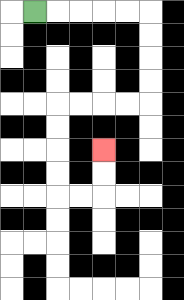{'start': '[1, 0]', 'end': '[4, 6]', 'path_directions': 'R,R,R,R,R,D,D,D,D,L,L,L,L,D,D,D,D,R,R,U,U', 'path_coordinates': '[[1, 0], [2, 0], [3, 0], [4, 0], [5, 0], [6, 0], [6, 1], [6, 2], [6, 3], [6, 4], [5, 4], [4, 4], [3, 4], [2, 4], [2, 5], [2, 6], [2, 7], [2, 8], [3, 8], [4, 8], [4, 7], [4, 6]]'}